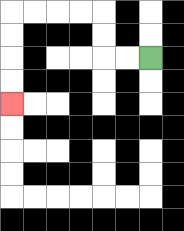{'start': '[6, 2]', 'end': '[0, 4]', 'path_directions': 'L,L,U,U,L,L,L,L,D,D,D,D', 'path_coordinates': '[[6, 2], [5, 2], [4, 2], [4, 1], [4, 0], [3, 0], [2, 0], [1, 0], [0, 0], [0, 1], [0, 2], [0, 3], [0, 4]]'}